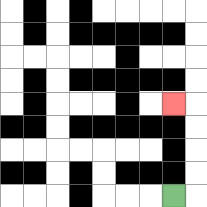{'start': '[7, 8]', 'end': '[7, 4]', 'path_directions': 'R,U,U,U,U,L', 'path_coordinates': '[[7, 8], [8, 8], [8, 7], [8, 6], [8, 5], [8, 4], [7, 4]]'}